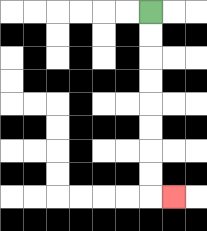{'start': '[6, 0]', 'end': '[7, 8]', 'path_directions': 'D,D,D,D,D,D,D,D,R', 'path_coordinates': '[[6, 0], [6, 1], [6, 2], [6, 3], [6, 4], [6, 5], [6, 6], [6, 7], [6, 8], [7, 8]]'}